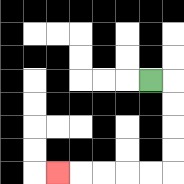{'start': '[6, 3]', 'end': '[2, 7]', 'path_directions': 'R,D,D,D,D,L,L,L,L,L', 'path_coordinates': '[[6, 3], [7, 3], [7, 4], [7, 5], [7, 6], [7, 7], [6, 7], [5, 7], [4, 7], [3, 7], [2, 7]]'}